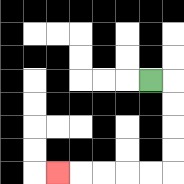{'start': '[6, 3]', 'end': '[2, 7]', 'path_directions': 'R,D,D,D,D,L,L,L,L,L', 'path_coordinates': '[[6, 3], [7, 3], [7, 4], [7, 5], [7, 6], [7, 7], [6, 7], [5, 7], [4, 7], [3, 7], [2, 7]]'}